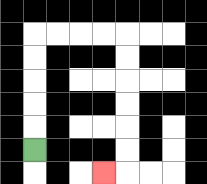{'start': '[1, 6]', 'end': '[4, 7]', 'path_directions': 'U,U,U,U,U,R,R,R,R,D,D,D,D,D,D,L', 'path_coordinates': '[[1, 6], [1, 5], [1, 4], [1, 3], [1, 2], [1, 1], [2, 1], [3, 1], [4, 1], [5, 1], [5, 2], [5, 3], [5, 4], [5, 5], [5, 6], [5, 7], [4, 7]]'}